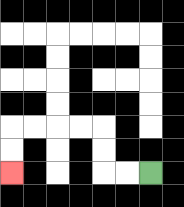{'start': '[6, 7]', 'end': '[0, 7]', 'path_directions': 'L,L,U,U,L,L,L,L,D,D', 'path_coordinates': '[[6, 7], [5, 7], [4, 7], [4, 6], [4, 5], [3, 5], [2, 5], [1, 5], [0, 5], [0, 6], [0, 7]]'}